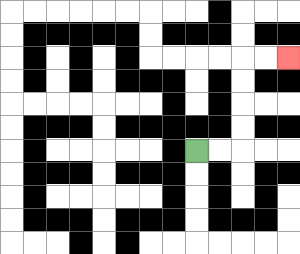{'start': '[8, 6]', 'end': '[12, 2]', 'path_directions': 'R,R,U,U,U,U,R,R', 'path_coordinates': '[[8, 6], [9, 6], [10, 6], [10, 5], [10, 4], [10, 3], [10, 2], [11, 2], [12, 2]]'}